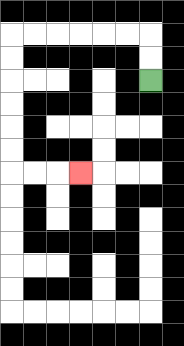{'start': '[6, 3]', 'end': '[3, 7]', 'path_directions': 'U,U,L,L,L,L,L,L,D,D,D,D,D,D,R,R,R', 'path_coordinates': '[[6, 3], [6, 2], [6, 1], [5, 1], [4, 1], [3, 1], [2, 1], [1, 1], [0, 1], [0, 2], [0, 3], [0, 4], [0, 5], [0, 6], [0, 7], [1, 7], [2, 7], [3, 7]]'}